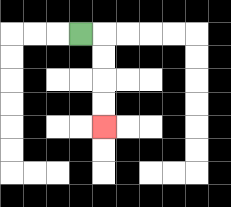{'start': '[3, 1]', 'end': '[4, 5]', 'path_directions': 'R,D,D,D,D', 'path_coordinates': '[[3, 1], [4, 1], [4, 2], [4, 3], [4, 4], [4, 5]]'}